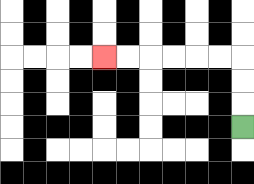{'start': '[10, 5]', 'end': '[4, 2]', 'path_directions': 'U,U,U,L,L,L,L,L,L', 'path_coordinates': '[[10, 5], [10, 4], [10, 3], [10, 2], [9, 2], [8, 2], [7, 2], [6, 2], [5, 2], [4, 2]]'}